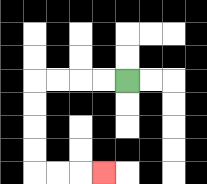{'start': '[5, 3]', 'end': '[4, 7]', 'path_directions': 'L,L,L,L,D,D,D,D,R,R,R', 'path_coordinates': '[[5, 3], [4, 3], [3, 3], [2, 3], [1, 3], [1, 4], [1, 5], [1, 6], [1, 7], [2, 7], [3, 7], [4, 7]]'}